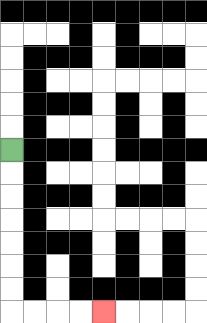{'start': '[0, 6]', 'end': '[4, 13]', 'path_directions': 'D,D,D,D,D,D,D,R,R,R,R', 'path_coordinates': '[[0, 6], [0, 7], [0, 8], [0, 9], [0, 10], [0, 11], [0, 12], [0, 13], [1, 13], [2, 13], [3, 13], [4, 13]]'}